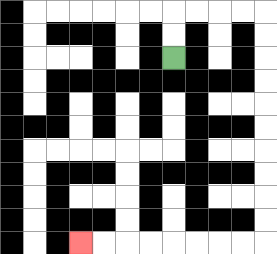{'start': '[7, 2]', 'end': '[3, 10]', 'path_directions': 'U,U,R,R,R,R,D,D,D,D,D,D,D,D,D,D,L,L,L,L,L,L,L,L', 'path_coordinates': '[[7, 2], [7, 1], [7, 0], [8, 0], [9, 0], [10, 0], [11, 0], [11, 1], [11, 2], [11, 3], [11, 4], [11, 5], [11, 6], [11, 7], [11, 8], [11, 9], [11, 10], [10, 10], [9, 10], [8, 10], [7, 10], [6, 10], [5, 10], [4, 10], [3, 10]]'}